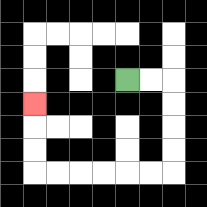{'start': '[5, 3]', 'end': '[1, 4]', 'path_directions': 'R,R,D,D,D,D,L,L,L,L,L,L,U,U,U', 'path_coordinates': '[[5, 3], [6, 3], [7, 3], [7, 4], [7, 5], [7, 6], [7, 7], [6, 7], [5, 7], [4, 7], [3, 7], [2, 7], [1, 7], [1, 6], [1, 5], [1, 4]]'}